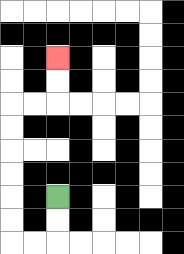{'start': '[2, 8]', 'end': '[2, 2]', 'path_directions': 'D,D,L,L,U,U,U,U,U,U,R,R,U,U', 'path_coordinates': '[[2, 8], [2, 9], [2, 10], [1, 10], [0, 10], [0, 9], [0, 8], [0, 7], [0, 6], [0, 5], [0, 4], [1, 4], [2, 4], [2, 3], [2, 2]]'}